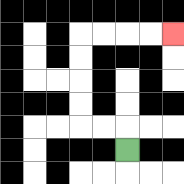{'start': '[5, 6]', 'end': '[7, 1]', 'path_directions': 'U,L,L,U,U,U,U,R,R,R,R', 'path_coordinates': '[[5, 6], [5, 5], [4, 5], [3, 5], [3, 4], [3, 3], [3, 2], [3, 1], [4, 1], [5, 1], [6, 1], [7, 1]]'}